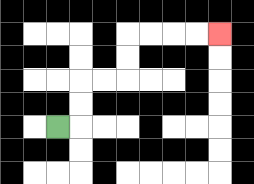{'start': '[2, 5]', 'end': '[9, 1]', 'path_directions': 'R,U,U,R,R,U,U,R,R,R,R', 'path_coordinates': '[[2, 5], [3, 5], [3, 4], [3, 3], [4, 3], [5, 3], [5, 2], [5, 1], [6, 1], [7, 1], [8, 1], [9, 1]]'}